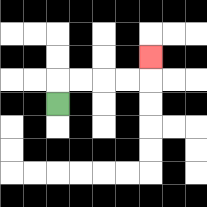{'start': '[2, 4]', 'end': '[6, 2]', 'path_directions': 'U,R,R,R,R,U', 'path_coordinates': '[[2, 4], [2, 3], [3, 3], [4, 3], [5, 3], [6, 3], [6, 2]]'}